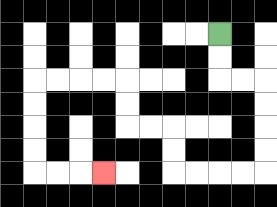{'start': '[9, 1]', 'end': '[4, 7]', 'path_directions': 'D,D,R,R,D,D,D,D,L,L,L,L,U,U,L,L,U,U,L,L,L,L,D,D,D,D,R,R,R', 'path_coordinates': '[[9, 1], [9, 2], [9, 3], [10, 3], [11, 3], [11, 4], [11, 5], [11, 6], [11, 7], [10, 7], [9, 7], [8, 7], [7, 7], [7, 6], [7, 5], [6, 5], [5, 5], [5, 4], [5, 3], [4, 3], [3, 3], [2, 3], [1, 3], [1, 4], [1, 5], [1, 6], [1, 7], [2, 7], [3, 7], [4, 7]]'}